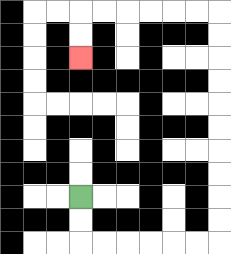{'start': '[3, 8]', 'end': '[3, 2]', 'path_directions': 'D,D,R,R,R,R,R,R,U,U,U,U,U,U,U,U,U,U,L,L,L,L,L,L,D,D', 'path_coordinates': '[[3, 8], [3, 9], [3, 10], [4, 10], [5, 10], [6, 10], [7, 10], [8, 10], [9, 10], [9, 9], [9, 8], [9, 7], [9, 6], [9, 5], [9, 4], [9, 3], [9, 2], [9, 1], [9, 0], [8, 0], [7, 0], [6, 0], [5, 0], [4, 0], [3, 0], [3, 1], [3, 2]]'}